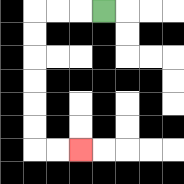{'start': '[4, 0]', 'end': '[3, 6]', 'path_directions': 'L,L,L,D,D,D,D,D,D,R,R', 'path_coordinates': '[[4, 0], [3, 0], [2, 0], [1, 0], [1, 1], [1, 2], [1, 3], [1, 4], [1, 5], [1, 6], [2, 6], [3, 6]]'}